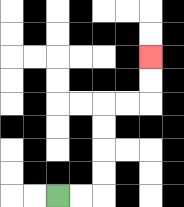{'start': '[2, 8]', 'end': '[6, 2]', 'path_directions': 'R,R,U,U,U,U,R,R,U,U', 'path_coordinates': '[[2, 8], [3, 8], [4, 8], [4, 7], [4, 6], [4, 5], [4, 4], [5, 4], [6, 4], [6, 3], [6, 2]]'}